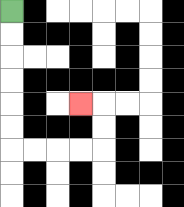{'start': '[0, 0]', 'end': '[3, 4]', 'path_directions': 'D,D,D,D,D,D,R,R,R,R,U,U,L', 'path_coordinates': '[[0, 0], [0, 1], [0, 2], [0, 3], [0, 4], [0, 5], [0, 6], [1, 6], [2, 6], [3, 6], [4, 6], [4, 5], [4, 4], [3, 4]]'}